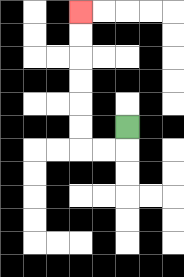{'start': '[5, 5]', 'end': '[3, 0]', 'path_directions': 'D,L,L,U,U,U,U,U,U', 'path_coordinates': '[[5, 5], [5, 6], [4, 6], [3, 6], [3, 5], [3, 4], [3, 3], [3, 2], [3, 1], [3, 0]]'}